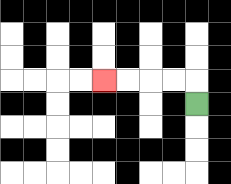{'start': '[8, 4]', 'end': '[4, 3]', 'path_directions': 'U,L,L,L,L', 'path_coordinates': '[[8, 4], [8, 3], [7, 3], [6, 3], [5, 3], [4, 3]]'}